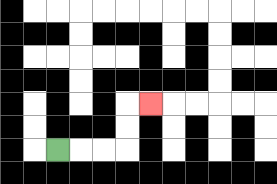{'start': '[2, 6]', 'end': '[6, 4]', 'path_directions': 'R,R,R,U,U,R', 'path_coordinates': '[[2, 6], [3, 6], [4, 6], [5, 6], [5, 5], [5, 4], [6, 4]]'}